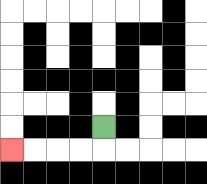{'start': '[4, 5]', 'end': '[0, 6]', 'path_directions': 'D,L,L,L,L', 'path_coordinates': '[[4, 5], [4, 6], [3, 6], [2, 6], [1, 6], [0, 6]]'}